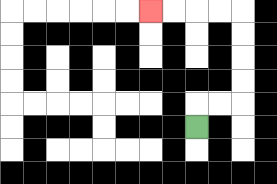{'start': '[8, 5]', 'end': '[6, 0]', 'path_directions': 'U,R,R,U,U,U,U,L,L,L,L', 'path_coordinates': '[[8, 5], [8, 4], [9, 4], [10, 4], [10, 3], [10, 2], [10, 1], [10, 0], [9, 0], [8, 0], [7, 0], [6, 0]]'}